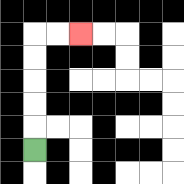{'start': '[1, 6]', 'end': '[3, 1]', 'path_directions': 'U,U,U,U,U,R,R', 'path_coordinates': '[[1, 6], [1, 5], [1, 4], [1, 3], [1, 2], [1, 1], [2, 1], [3, 1]]'}